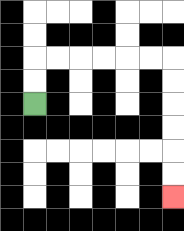{'start': '[1, 4]', 'end': '[7, 8]', 'path_directions': 'U,U,R,R,R,R,R,R,D,D,D,D,D,D', 'path_coordinates': '[[1, 4], [1, 3], [1, 2], [2, 2], [3, 2], [4, 2], [5, 2], [6, 2], [7, 2], [7, 3], [7, 4], [7, 5], [7, 6], [7, 7], [7, 8]]'}